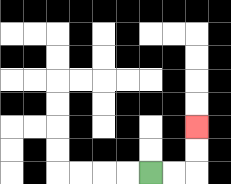{'start': '[6, 7]', 'end': '[8, 5]', 'path_directions': 'R,R,U,U', 'path_coordinates': '[[6, 7], [7, 7], [8, 7], [8, 6], [8, 5]]'}